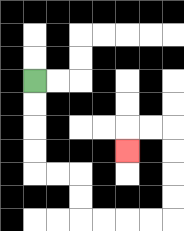{'start': '[1, 3]', 'end': '[5, 6]', 'path_directions': 'D,D,D,D,R,R,D,D,R,R,R,R,U,U,U,U,L,L,D', 'path_coordinates': '[[1, 3], [1, 4], [1, 5], [1, 6], [1, 7], [2, 7], [3, 7], [3, 8], [3, 9], [4, 9], [5, 9], [6, 9], [7, 9], [7, 8], [7, 7], [7, 6], [7, 5], [6, 5], [5, 5], [5, 6]]'}